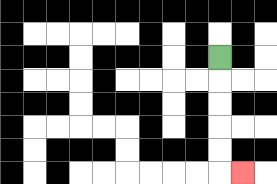{'start': '[9, 2]', 'end': '[10, 7]', 'path_directions': 'D,D,D,D,D,R', 'path_coordinates': '[[9, 2], [9, 3], [9, 4], [9, 5], [9, 6], [9, 7], [10, 7]]'}